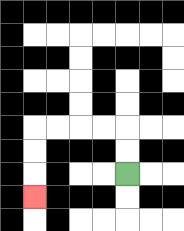{'start': '[5, 7]', 'end': '[1, 8]', 'path_directions': 'U,U,L,L,L,L,D,D,D', 'path_coordinates': '[[5, 7], [5, 6], [5, 5], [4, 5], [3, 5], [2, 5], [1, 5], [1, 6], [1, 7], [1, 8]]'}